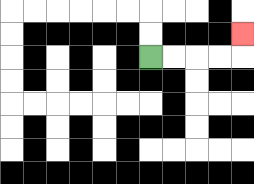{'start': '[6, 2]', 'end': '[10, 1]', 'path_directions': 'R,R,R,R,U', 'path_coordinates': '[[6, 2], [7, 2], [8, 2], [9, 2], [10, 2], [10, 1]]'}